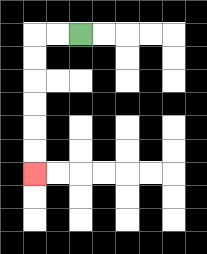{'start': '[3, 1]', 'end': '[1, 7]', 'path_directions': 'L,L,D,D,D,D,D,D', 'path_coordinates': '[[3, 1], [2, 1], [1, 1], [1, 2], [1, 3], [1, 4], [1, 5], [1, 6], [1, 7]]'}